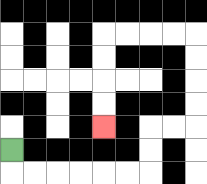{'start': '[0, 6]', 'end': '[4, 5]', 'path_directions': 'D,R,R,R,R,R,R,U,U,R,R,U,U,U,U,L,L,L,L,D,D,D,D', 'path_coordinates': '[[0, 6], [0, 7], [1, 7], [2, 7], [3, 7], [4, 7], [5, 7], [6, 7], [6, 6], [6, 5], [7, 5], [8, 5], [8, 4], [8, 3], [8, 2], [8, 1], [7, 1], [6, 1], [5, 1], [4, 1], [4, 2], [4, 3], [4, 4], [4, 5]]'}